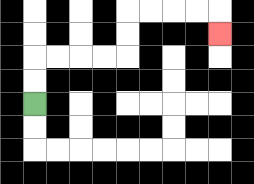{'start': '[1, 4]', 'end': '[9, 1]', 'path_directions': 'U,U,R,R,R,R,U,U,R,R,R,R,D', 'path_coordinates': '[[1, 4], [1, 3], [1, 2], [2, 2], [3, 2], [4, 2], [5, 2], [5, 1], [5, 0], [6, 0], [7, 0], [8, 0], [9, 0], [9, 1]]'}